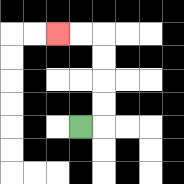{'start': '[3, 5]', 'end': '[2, 1]', 'path_directions': 'R,U,U,U,U,L,L', 'path_coordinates': '[[3, 5], [4, 5], [4, 4], [4, 3], [4, 2], [4, 1], [3, 1], [2, 1]]'}